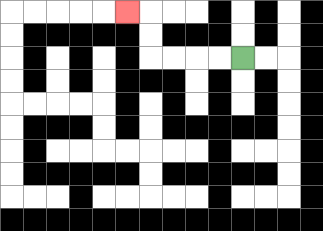{'start': '[10, 2]', 'end': '[5, 0]', 'path_directions': 'L,L,L,L,U,U,L', 'path_coordinates': '[[10, 2], [9, 2], [8, 2], [7, 2], [6, 2], [6, 1], [6, 0], [5, 0]]'}